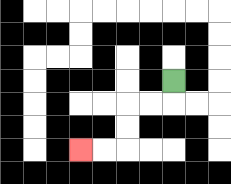{'start': '[7, 3]', 'end': '[3, 6]', 'path_directions': 'D,L,L,D,D,L,L', 'path_coordinates': '[[7, 3], [7, 4], [6, 4], [5, 4], [5, 5], [5, 6], [4, 6], [3, 6]]'}